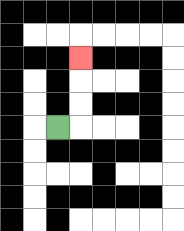{'start': '[2, 5]', 'end': '[3, 2]', 'path_directions': 'R,U,U,U', 'path_coordinates': '[[2, 5], [3, 5], [3, 4], [3, 3], [3, 2]]'}